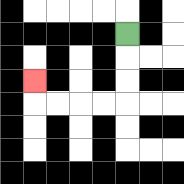{'start': '[5, 1]', 'end': '[1, 3]', 'path_directions': 'D,D,D,L,L,L,L,U', 'path_coordinates': '[[5, 1], [5, 2], [5, 3], [5, 4], [4, 4], [3, 4], [2, 4], [1, 4], [1, 3]]'}